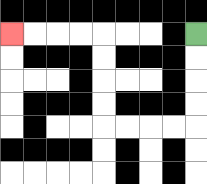{'start': '[8, 1]', 'end': '[0, 1]', 'path_directions': 'D,D,D,D,L,L,L,L,U,U,U,U,L,L,L,L', 'path_coordinates': '[[8, 1], [8, 2], [8, 3], [8, 4], [8, 5], [7, 5], [6, 5], [5, 5], [4, 5], [4, 4], [4, 3], [4, 2], [4, 1], [3, 1], [2, 1], [1, 1], [0, 1]]'}